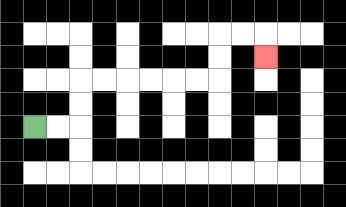{'start': '[1, 5]', 'end': '[11, 2]', 'path_directions': 'R,R,U,U,R,R,R,R,R,R,U,U,R,R,D', 'path_coordinates': '[[1, 5], [2, 5], [3, 5], [3, 4], [3, 3], [4, 3], [5, 3], [6, 3], [7, 3], [8, 3], [9, 3], [9, 2], [9, 1], [10, 1], [11, 1], [11, 2]]'}